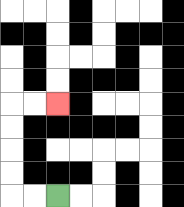{'start': '[2, 8]', 'end': '[2, 4]', 'path_directions': 'L,L,U,U,U,U,R,R', 'path_coordinates': '[[2, 8], [1, 8], [0, 8], [0, 7], [0, 6], [0, 5], [0, 4], [1, 4], [2, 4]]'}